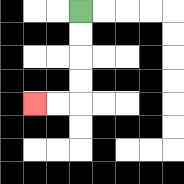{'start': '[3, 0]', 'end': '[1, 4]', 'path_directions': 'D,D,D,D,L,L', 'path_coordinates': '[[3, 0], [3, 1], [3, 2], [3, 3], [3, 4], [2, 4], [1, 4]]'}